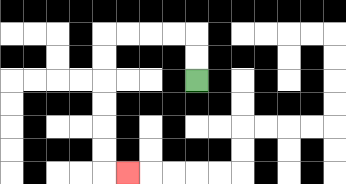{'start': '[8, 3]', 'end': '[5, 7]', 'path_directions': 'U,U,L,L,L,L,D,D,D,D,D,D,R', 'path_coordinates': '[[8, 3], [8, 2], [8, 1], [7, 1], [6, 1], [5, 1], [4, 1], [4, 2], [4, 3], [4, 4], [4, 5], [4, 6], [4, 7], [5, 7]]'}